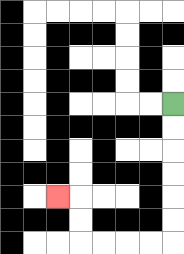{'start': '[7, 4]', 'end': '[2, 8]', 'path_directions': 'D,D,D,D,D,D,L,L,L,L,U,U,L', 'path_coordinates': '[[7, 4], [7, 5], [7, 6], [7, 7], [7, 8], [7, 9], [7, 10], [6, 10], [5, 10], [4, 10], [3, 10], [3, 9], [3, 8], [2, 8]]'}